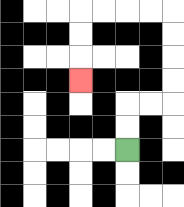{'start': '[5, 6]', 'end': '[3, 3]', 'path_directions': 'U,U,R,R,U,U,U,U,L,L,L,L,D,D,D', 'path_coordinates': '[[5, 6], [5, 5], [5, 4], [6, 4], [7, 4], [7, 3], [7, 2], [7, 1], [7, 0], [6, 0], [5, 0], [4, 0], [3, 0], [3, 1], [3, 2], [3, 3]]'}